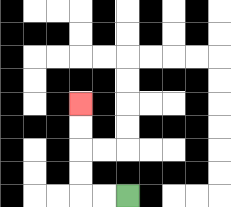{'start': '[5, 8]', 'end': '[3, 4]', 'path_directions': 'L,L,U,U,U,U', 'path_coordinates': '[[5, 8], [4, 8], [3, 8], [3, 7], [3, 6], [3, 5], [3, 4]]'}